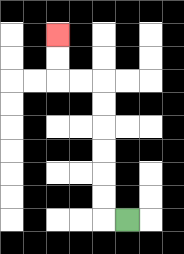{'start': '[5, 9]', 'end': '[2, 1]', 'path_directions': 'L,U,U,U,U,U,U,L,L,U,U', 'path_coordinates': '[[5, 9], [4, 9], [4, 8], [4, 7], [4, 6], [4, 5], [4, 4], [4, 3], [3, 3], [2, 3], [2, 2], [2, 1]]'}